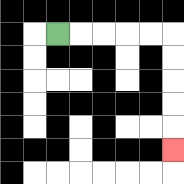{'start': '[2, 1]', 'end': '[7, 6]', 'path_directions': 'R,R,R,R,R,D,D,D,D,D', 'path_coordinates': '[[2, 1], [3, 1], [4, 1], [5, 1], [6, 1], [7, 1], [7, 2], [7, 3], [7, 4], [7, 5], [7, 6]]'}